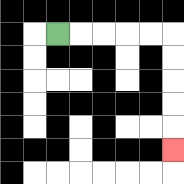{'start': '[2, 1]', 'end': '[7, 6]', 'path_directions': 'R,R,R,R,R,D,D,D,D,D', 'path_coordinates': '[[2, 1], [3, 1], [4, 1], [5, 1], [6, 1], [7, 1], [7, 2], [7, 3], [7, 4], [7, 5], [7, 6]]'}